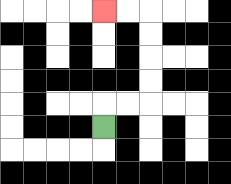{'start': '[4, 5]', 'end': '[4, 0]', 'path_directions': 'U,R,R,U,U,U,U,L,L', 'path_coordinates': '[[4, 5], [4, 4], [5, 4], [6, 4], [6, 3], [6, 2], [6, 1], [6, 0], [5, 0], [4, 0]]'}